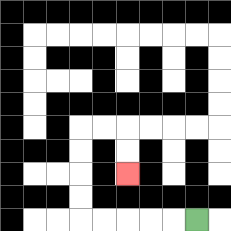{'start': '[8, 9]', 'end': '[5, 7]', 'path_directions': 'L,L,L,L,L,U,U,U,U,R,R,D,D', 'path_coordinates': '[[8, 9], [7, 9], [6, 9], [5, 9], [4, 9], [3, 9], [3, 8], [3, 7], [3, 6], [3, 5], [4, 5], [5, 5], [5, 6], [5, 7]]'}